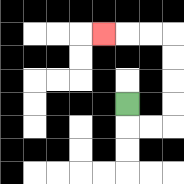{'start': '[5, 4]', 'end': '[4, 1]', 'path_directions': 'D,R,R,U,U,U,U,L,L,L', 'path_coordinates': '[[5, 4], [5, 5], [6, 5], [7, 5], [7, 4], [7, 3], [7, 2], [7, 1], [6, 1], [5, 1], [4, 1]]'}